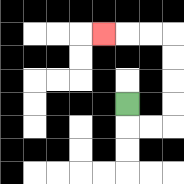{'start': '[5, 4]', 'end': '[4, 1]', 'path_directions': 'D,R,R,U,U,U,U,L,L,L', 'path_coordinates': '[[5, 4], [5, 5], [6, 5], [7, 5], [7, 4], [7, 3], [7, 2], [7, 1], [6, 1], [5, 1], [4, 1]]'}